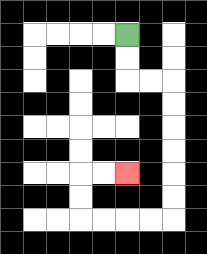{'start': '[5, 1]', 'end': '[5, 7]', 'path_directions': 'D,D,R,R,D,D,D,D,D,D,L,L,L,L,U,U,R,R', 'path_coordinates': '[[5, 1], [5, 2], [5, 3], [6, 3], [7, 3], [7, 4], [7, 5], [7, 6], [7, 7], [7, 8], [7, 9], [6, 9], [5, 9], [4, 9], [3, 9], [3, 8], [3, 7], [4, 7], [5, 7]]'}